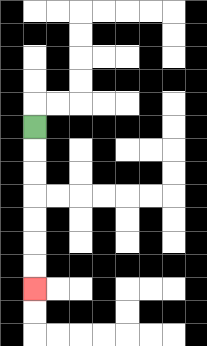{'start': '[1, 5]', 'end': '[1, 12]', 'path_directions': 'D,D,D,D,D,D,D', 'path_coordinates': '[[1, 5], [1, 6], [1, 7], [1, 8], [1, 9], [1, 10], [1, 11], [1, 12]]'}